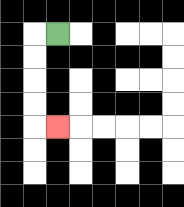{'start': '[2, 1]', 'end': '[2, 5]', 'path_directions': 'L,D,D,D,D,R', 'path_coordinates': '[[2, 1], [1, 1], [1, 2], [1, 3], [1, 4], [1, 5], [2, 5]]'}